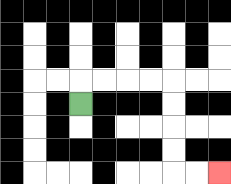{'start': '[3, 4]', 'end': '[9, 7]', 'path_directions': 'U,R,R,R,R,D,D,D,D,R,R', 'path_coordinates': '[[3, 4], [3, 3], [4, 3], [5, 3], [6, 3], [7, 3], [7, 4], [7, 5], [7, 6], [7, 7], [8, 7], [9, 7]]'}